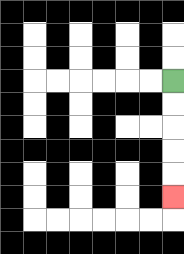{'start': '[7, 3]', 'end': '[7, 8]', 'path_directions': 'D,D,D,D,D', 'path_coordinates': '[[7, 3], [7, 4], [7, 5], [7, 6], [7, 7], [7, 8]]'}